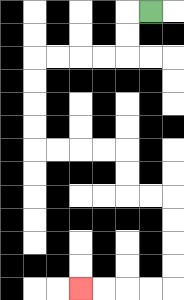{'start': '[6, 0]', 'end': '[3, 12]', 'path_directions': 'L,D,D,L,L,L,L,D,D,D,D,R,R,R,R,D,D,R,R,D,D,D,D,L,L,L,L', 'path_coordinates': '[[6, 0], [5, 0], [5, 1], [5, 2], [4, 2], [3, 2], [2, 2], [1, 2], [1, 3], [1, 4], [1, 5], [1, 6], [2, 6], [3, 6], [4, 6], [5, 6], [5, 7], [5, 8], [6, 8], [7, 8], [7, 9], [7, 10], [7, 11], [7, 12], [6, 12], [5, 12], [4, 12], [3, 12]]'}